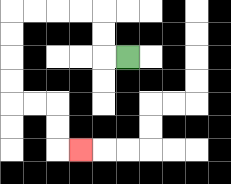{'start': '[5, 2]', 'end': '[3, 6]', 'path_directions': 'L,U,U,L,L,L,L,D,D,D,D,R,R,D,D,R', 'path_coordinates': '[[5, 2], [4, 2], [4, 1], [4, 0], [3, 0], [2, 0], [1, 0], [0, 0], [0, 1], [0, 2], [0, 3], [0, 4], [1, 4], [2, 4], [2, 5], [2, 6], [3, 6]]'}